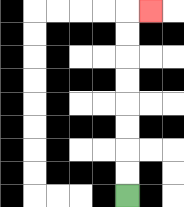{'start': '[5, 8]', 'end': '[6, 0]', 'path_directions': 'U,U,U,U,U,U,U,U,R', 'path_coordinates': '[[5, 8], [5, 7], [5, 6], [5, 5], [5, 4], [5, 3], [5, 2], [5, 1], [5, 0], [6, 0]]'}